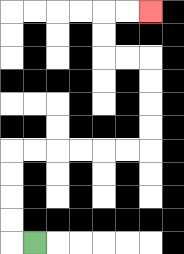{'start': '[1, 10]', 'end': '[6, 0]', 'path_directions': 'L,U,U,U,U,R,R,R,R,R,R,U,U,U,U,L,L,U,U,R,R', 'path_coordinates': '[[1, 10], [0, 10], [0, 9], [0, 8], [0, 7], [0, 6], [1, 6], [2, 6], [3, 6], [4, 6], [5, 6], [6, 6], [6, 5], [6, 4], [6, 3], [6, 2], [5, 2], [4, 2], [4, 1], [4, 0], [5, 0], [6, 0]]'}